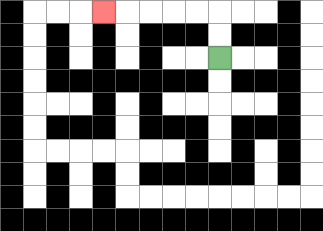{'start': '[9, 2]', 'end': '[4, 0]', 'path_directions': 'U,U,L,L,L,L,L', 'path_coordinates': '[[9, 2], [9, 1], [9, 0], [8, 0], [7, 0], [6, 0], [5, 0], [4, 0]]'}